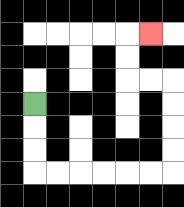{'start': '[1, 4]', 'end': '[6, 1]', 'path_directions': 'D,D,D,R,R,R,R,R,R,U,U,U,U,L,L,U,U,R', 'path_coordinates': '[[1, 4], [1, 5], [1, 6], [1, 7], [2, 7], [3, 7], [4, 7], [5, 7], [6, 7], [7, 7], [7, 6], [7, 5], [7, 4], [7, 3], [6, 3], [5, 3], [5, 2], [5, 1], [6, 1]]'}